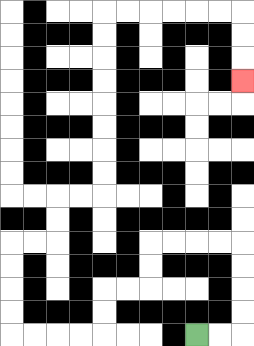{'start': '[8, 14]', 'end': '[10, 3]', 'path_directions': 'R,R,U,U,U,U,L,L,L,L,D,D,L,L,D,D,L,L,L,L,U,U,U,U,R,R,U,U,R,R,U,U,U,U,U,U,U,U,R,R,R,R,R,R,D,D,D', 'path_coordinates': '[[8, 14], [9, 14], [10, 14], [10, 13], [10, 12], [10, 11], [10, 10], [9, 10], [8, 10], [7, 10], [6, 10], [6, 11], [6, 12], [5, 12], [4, 12], [4, 13], [4, 14], [3, 14], [2, 14], [1, 14], [0, 14], [0, 13], [0, 12], [0, 11], [0, 10], [1, 10], [2, 10], [2, 9], [2, 8], [3, 8], [4, 8], [4, 7], [4, 6], [4, 5], [4, 4], [4, 3], [4, 2], [4, 1], [4, 0], [5, 0], [6, 0], [7, 0], [8, 0], [9, 0], [10, 0], [10, 1], [10, 2], [10, 3]]'}